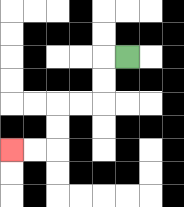{'start': '[5, 2]', 'end': '[0, 6]', 'path_directions': 'L,D,D,L,L,D,D,L,L', 'path_coordinates': '[[5, 2], [4, 2], [4, 3], [4, 4], [3, 4], [2, 4], [2, 5], [2, 6], [1, 6], [0, 6]]'}